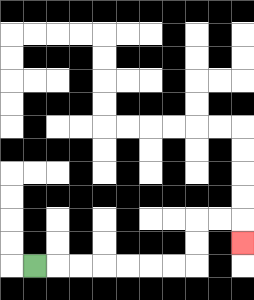{'start': '[1, 11]', 'end': '[10, 10]', 'path_directions': 'R,R,R,R,R,R,R,U,U,R,R,D', 'path_coordinates': '[[1, 11], [2, 11], [3, 11], [4, 11], [5, 11], [6, 11], [7, 11], [8, 11], [8, 10], [8, 9], [9, 9], [10, 9], [10, 10]]'}